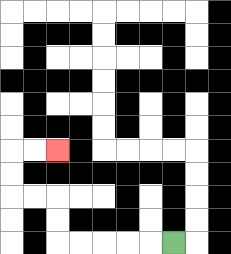{'start': '[7, 10]', 'end': '[2, 6]', 'path_directions': 'L,L,L,L,L,U,U,L,L,U,U,R,R', 'path_coordinates': '[[7, 10], [6, 10], [5, 10], [4, 10], [3, 10], [2, 10], [2, 9], [2, 8], [1, 8], [0, 8], [0, 7], [0, 6], [1, 6], [2, 6]]'}